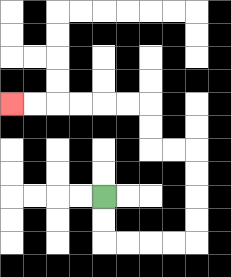{'start': '[4, 8]', 'end': '[0, 4]', 'path_directions': 'D,D,R,R,R,R,U,U,U,U,L,L,U,U,L,L,L,L,L,L', 'path_coordinates': '[[4, 8], [4, 9], [4, 10], [5, 10], [6, 10], [7, 10], [8, 10], [8, 9], [8, 8], [8, 7], [8, 6], [7, 6], [6, 6], [6, 5], [6, 4], [5, 4], [4, 4], [3, 4], [2, 4], [1, 4], [0, 4]]'}